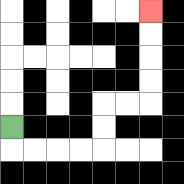{'start': '[0, 5]', 'end': '[6, 0]', 'path_directions': 'D,R,R,R,R,U,U,R,R,U,U,U,U', 'path_coordinates': '[[0, 5], [0, 6], [1, 6], [2, 6], [3, 6], [4, 6], [4, 5], [4, 4], [5, 4], [6, 4], [6, 3], [6, 2], [6, 1], [6, 0]]'}